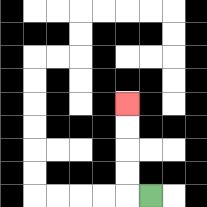{'start': '[6, 8]', 'end': '[5, 4]', 'path_directions': 'L,U,U,U,U', 'path_coordinates': '[[6, 8], [5, 8], [5, 7], [5, 6], [5, 5], [5, 4]]'}